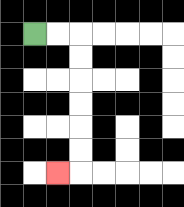{'start': '[1, 1]', 'end': '[2, 7]', 'path_directions': 'R,R,D,D,D,D,D,D,L', 'path_coordinates': '[[1, 1], [2, 1], [3, 1], [3, 2], [3, 3], [3, 4], [3, 5], [3, 6], [3, 7], [2, 7]]'}